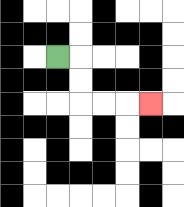{'start': '[2, 2]', 'end': '[6, 4]', 'path_directions': 'R,D,D,R,R,R', 'path_coordinates': '[[2, 2], [3, 2], [3, 3], [3, 4], [4, 4], [5, 4], [6, 4]]'}